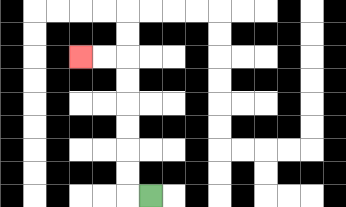{'start': '[6, 8]', 'end': '[3, 2]', 'path_directions': 'L,U,U,U,U,U,U,L,L', 'path_coordinates': '[[6, 8], [5, 8], [5, 7], [5, 6], [5, 5], [5, 4], [5, 3], [5, 2], [4, 2], [3, 2]]'}